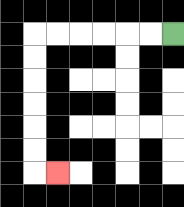{'start': '[7, 1]', 'end': '[2, 7]', 'path_directions': 'L,L,L,L,L,L,D,D,D,D,D,D,R', 'path_coordinates': '[[7, 1], [6, 1], [5, 1], [4, 1], [3, 1], [2, 1], [1, 1], [1, 2], [1, 3], [1, 4], [1, 5], [1, 6], [1, 7], [2, 7]]'}